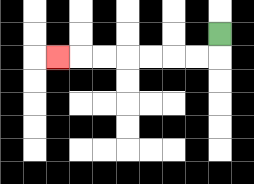{'start': '[9, 1]', 'end': '[2, 2]', 'path_directions': 'D,L,L,L,L,L,L,L', 'path_coordinates': '[[9, 1], [9, 2], [8, 2], [7, 2], [6, 2], [5, 2], [4, 2], [3, 2], [2, 2]]'}